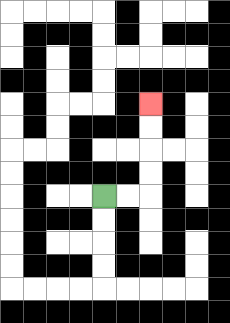{'start': '[4, 8]', 'end': '[6, 4]', 'path_directions': 'R,R,U,U,U,U', 'path_coordinates': '[[4, 8], [5, 8], [6, 8], [6, 7], [6, 6], [6, 5], [6, 4]]'}